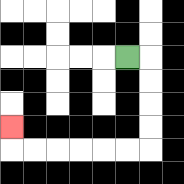{'start': '[5, 2]', 'end': '[0, 5]', 'path_directions': 'R,D,D,D,D,L,L,L,L,L,L,U', 'path_coordinates': '[[5, 2], [6, 2], [6, 3], [6, 4], [6, 5], [6, 6], [5, 6], [4, 6], [3, 6], [2, 6], [1, 6], [0, 6], [0, 5]]'}